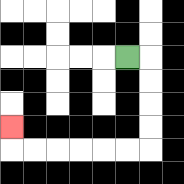{'start': '[5, 2]', 'end': '[0, 5]', 'path_directions': 'R,D,D,D,D,L,L,L,L,L,L,U', 'path_coordinates': '[[5, 2], [6, 2], [6, 3], [6, 4], [6, 5], [6, 6], [5, 6], [4, 6], [3, 6], [2, 6], [1, 6], [0, 6], [0, 5]]'}